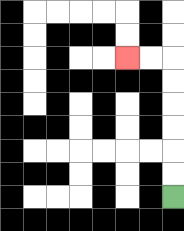{'start': '[7, 8]', 'end': '[5, 2]', 'path_directions': 'U,U,U,U,U,U,L,L', 'path_coordinates': '[[7, 8], [7, 7], [7, 6], [7, 5], [7, 4], [7, 3], [7, 2], [6, 2], [5, 2]]'}